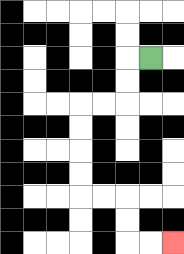{'start': '[6, 2]', 'end': '[7, 10]', 'path_directions': 'L,D,D,L,L,D,D,D,D,R,R,D,D,R,R', 'path_coordinates': '[[6, 2], [5, 2], [5, 3], [5, 4], [4, 4], [3, 4], [3, 5], [3, 6], [3, 7], [3, 8], [4, 8], [5, 8], [5, 9], [5, 10], [6, 10], [7, 10]]'}